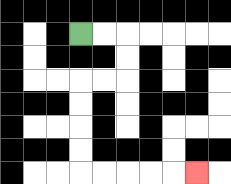{'start': '[3, 1]', 'end': '[8, 7]', 'path_directions': 'R,R,D,D,L,L,D,D,D,D,R,R,R,R,R', 'path_coordinates': '[[3, 1], [4, 1], [5, 1], [5, 2], [5, 3], [4, 3], [3, 3], [3, 4], [3, 5], [3, 6], [3, 7], [4, 7], [5, 7], [6, 7], [7, 7], [8, 7]]'}